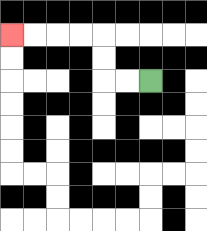{'start': '[6, 3]', 'end': '[0, 1]', 'path_directions': 'L,L,U,U,L,L,L,L', 'path_coordinates': '[[6, 3], [5, 3], [4, 3], [4, 2], [4, 1], [3, 1], [2, 1], [1, 1], [0, 1]]'}